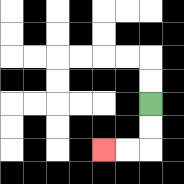{'start': '[6, 4]', 'end': '[4, 6]', 'path_directions': 'D,D,L,L', 'path_coordinates': '[[6, 4], [6, 5], [6, 6], [5, 6], [4, 6]]'}